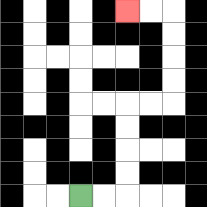{'start': '[3, 8]', 'end': '[5, 0]', 'path_directions': 'R,R,U,U,U,U,R,R,U,U,U,U,L,L', 'path_coordinates': '[[3, 8], [4, 8], [5, 8], [5, 7], [5, 6], [5, 5], [5, 4], [6, 4], [7, 4], [7, 3], [7, 2], [7, 1], [7, 0], [6, 0], [5, 0]]'}